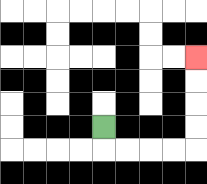{'start': '[4, 5]', 'end': '[8, 2]', 'path_directions': 'D,R,R,R,R,U,U,U,U', 'path_coordinates': '[[4, 5], [4, 6], [5, 6], [6, 6], [7, 6], [8, 6], [8, 5], [8, 4], [8, 3], [8, 2]]'}